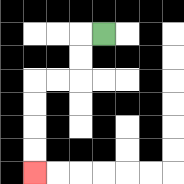{'start': '[4, 1]', 'end': '[1, 7]', 'path_directions': 'L,D,D,L,L,D,D,D,D', 'path_coordinates': '[[4, 1], [3, 1], [3, 2], [3, 3], [2, 3], [1, 3], [1, 4], [1, 5], [1, 6], [1, 7]]'}